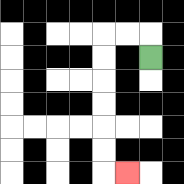{'start': '[6, 2]', 'end': '[5, 7]', 'path_directions': 'U,L,L,D,D,D,D,D,D,R', 'path_coordinates': '[[6, 2], [6, 1], [5, 1], [4, 1], [4, 2], [4, 3], [4, 4], [4, 5], [4, 6], [4, 7], [5, 7]]'}